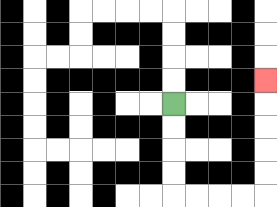{'start': '[7, 4]', 'end': '[11, 3]', 'path_directions': 'D,D,D,D,R,R,R,R,U,U,U,U,U', 'path_coordinates': '[[7, 4], [7, 5], [7, 6], [7, 7], [7, 8], [8, 8], [9, 8], [10, 8], [11, 8], [11, 7], [11, 6], [11, 5], [11, 4], [11, 3]]'}